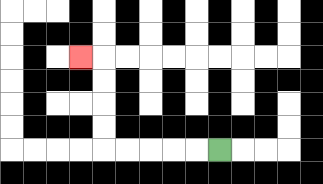{'start': '[9, 6]', 'end': '[3, 2]', 'path_directions': 'L,L,L,L,L,U,U,U,U,L', 'path_coordinates': '[[9, 6], [8, 6], [7, 6], [6, 6], [5, 6], [4, 6], [4, 5], [4, 4], [4, 3], [4, 2], [3, 2]]'}